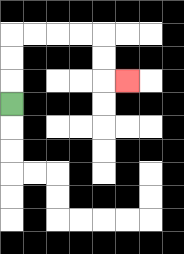{'start': '[0, 4]', 'end': '[5, 3]', 'path_directions': 'U,U,U,R,R,R,R,D,D,R', 'path_coordinates': '[[0, 4], [0, 3], [0, 2], [0, 1], [1, 1], [2, 1], [3, 1], [4, 1], [4, 2], [4, 3], [5, 3]]'}